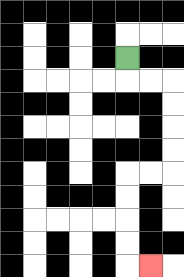{'start': '[5, 2]', 'end': '[6, 11]', 'path_directions': 'D,R,R,D,D,D,D,L,L,D,D,D,D,R', 'path_coordinates': '[[5, 2], [5, 3], [6, 3], [7, 3], [7, 4], [7, 5], [7, 6], [7, 7], [6, 7], [5, 7], [5, 8], [5, 9], [5, 10], [5, 11], [6, 11]]'}